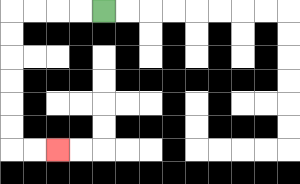{'start': '[4, 0]', 'end': '[2, 6]', 'path_directions': 'L,L,L,L,D,D,D,D,D,D,R,R', 'path_coordinates': '[[4, 0], [3, 0], [2, 0], [1, 0], [0, 0], [0, 1], [0, 2], [0, 3], [0, 4], [0, 5], [0, 6], [1, 6], [2, 6]]'}